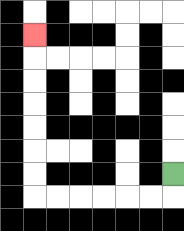{'start': '[7, 7]', 'end': '[1, 1]', 'path_directions': 'D,L,L,L,L,L,L,U,U,U,U,U,U,U', 'path_coordinates': '[[7, 7], [7, 8], [6, 8], [5, 8], [4, 8], [3, 8], [2, 8], [1, 8], [1, 7], [1, 6], [1, 5], [1, 4], [1, 3], [1, 2], [1, 1]]'}